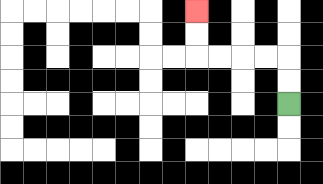{'start': '[12, 4]', 'end': '[8, 0]', 'path_directions': 'U,U,L,L,L,L,U,U', 'path_coordinates': '[[12, 4], [12, 3], [12, 2], [11, 2], [10, 2], [9, 2], [8, 2], [8, 1], [8, 0]]'}